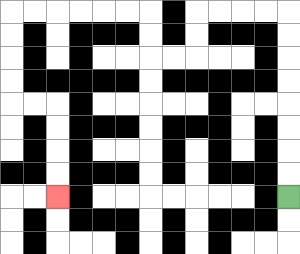{'start': '[12, 8]', 'end': '[2, 8]', 'path_directions': 'U,U,U,U,U,U,U,U,L,L,L,L,D,D,L,L,U,U,L,L,L,L,L,L,D,D,D,D,R,R,D,D,D,D', 'path_coordinates': '[[12, 8], [12, 7], [12, 6], [12, 5], [12, 4], [12, 3], [12, 2], [12, 1], [12, 0], [11, 0], [10, 0], [9, 0], [8, 0], [8, 1], [8, 2], [7, 2], [6, 2], [6, 1], [6, 0], [5, 0], [4, 0], [3, 0], [2, 0], [1, 0], [0, 0], [0, 1], [0, 2], [0, 3], [0, 4], [1, 4], [2, 4], [2, 5], [2, 6], [2, 7], [2, 8]]'}